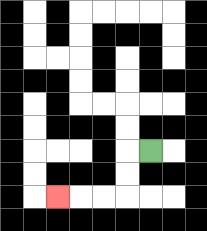{'start': '[6, 6]', 'end': '[2, 8]', 'path_directions': 'L,D,D,L,L,L', 'path_coordinates': '[[6, 6], [5, 6], [5, 7], [5, 8], [4, 8], [3, 8], [2, 8]]'}